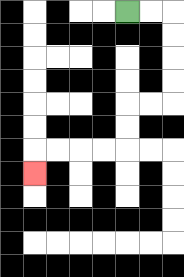{'start': '[5, 0]', 'end': '[1, 7]', 'path_directions': 'R,R,D,D,D,D,L,L,D,D,L,L,L,L,D', 'path_coordinates': '[[5, 0], [6, 0], [7, 0], [7, 1], [7, 2], [7, 3], [7, 4], [6, 4], [5, 4], [5, 5], [5, 6], [4, 6], [3, 6], [2, 6], [1, 6], [1, 7]]'}